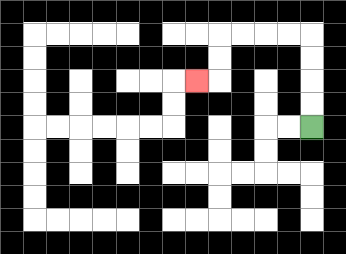{'start': '[13, 5]', 'end': '[8, 3]', 'path_directions': 'U,U,U,U,L,L,L,L,D,D,L', 'path_coordinates': '[[13, 5], [13, 4], [13, 3], [13, 2], [13, 1], [12, 1], [11, 1], [10, 1], [9, 1], [9, 2], [9, 3], [8, 3]]'}